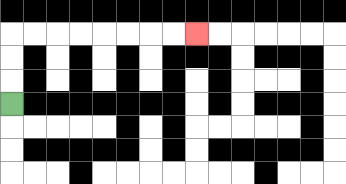{'start': '[0, 4]', 'end': '[8, 1]', 'path_directions': 'U,U,U,R,R,R,R,R,R,R,R', 'path_coordinates': '[[0, 4], [0, 3], [0, 2], [0, 1], [1, 1], [2, 1], [3, 1], [4, 1], [5, 1], [6, 1], [7, 1], [8, 1]]'}